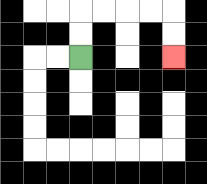{'start': '[3, 2]', 'end': '[7, 2]', 'path_directions': 'U,U,R,R,R,R,D,D', 'path_coordinates': '[[3, 2], [3, 1], [3, 0], [4, 0], [5, 0], [6, 0], [7, 0], [7, 1], [7, 2]]'}